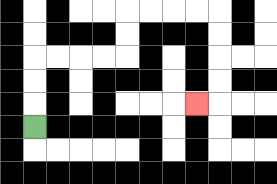{'start': '[1, 5]', 'end': '[8, 4]', 'path_directions': 'U,U,U,R,R,R,R,U,U,R,R,R,R,D,D,D,D,L', 'path_coordinates': '[[1, 5], [1, 4], [1, 3], [1, 2], [2, 2], [3, 2], [4, 2], [5, 2], [5, 1], [5, 0], [6, 0], [7, 0], [8, 0], [9, 0], [9, 1], [9, 2], [9, 3], [9, 4], [8, 4]]'}